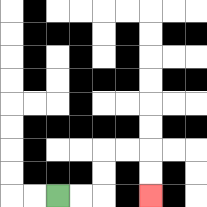{'start': '[2, 8]', 'end': '[6, 8]', 'path_directions': 'R,R,U,U,R,R,D,D', 'path_coordinates': '[[2, 8], [3, 8], [4, 8], [4, 7], [4, 6], [5, 6], [6, 6], [6, 7], [6, 8]]'}